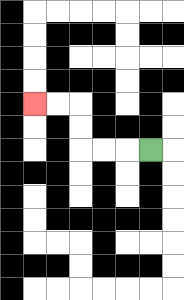{'start': '[6, 6]', 'end': '[1, 4]', 'path_directions': 'L,L,L,U,U,L,L', 'path_coordinates': '[[6, 6], [5, 6], [4, 6], [3, 6], [3, 5], [3, 4], [2, 4], [1, 4]]'}